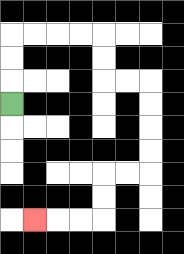{'start': '[0, 4]', 'end': '[1, 9]', 'path_directions': 'U,U,U,R,R,R,R,D,D,R,R,D,D,D,D,L,L,D,D,L,L,L', 'path_coordinates': '[[0, 4], [0, 3], [0, 2], [0, 1], [1, 1], [2, 1], [3, 1], [4, 1], [4, 2], [4, 3], [5, 3], [6, 3], [6, 4], [6, 5], [6, 6], [6, 7], [5, 7], [4, 7], [4, 8], [4, 9], [3, 9], [2, 9], [1, 9]]'}